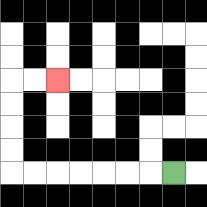{'start': '[7, 7]', 'end': '[2, 3]', 'path_directions': 'L,L,L,L,L,L,L,U,U,U,U,R,R', 'path_coordinates': '[[7, 7], [6, 7], [5, 7], [4, 7], [3, 7], [2, 7], [1, 7], [0, 7], [0, 6], [0, 5], [0, 4], [0, 3], [1, 3], [2, 3]]'}